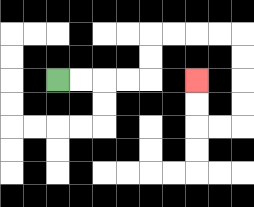{'start': '[2, 3]', 'end': '[8, 3]', 'path_directions': 'R,R,R,R,U,U,R,R,R,R,D,D,D,D,L,L,U,U', 'path_coordinates': '[[2, 3], [3, 3], [4, 3], [5, 3], [6, 3], [6, 2], [6, 1], [7, 1], [8, 1], [9, 1], [10, 1], [10, 2], [10, 3], [10, 4], [10, 5], [9, 5], [8, 5], [8, 4], [8, 3]]'}